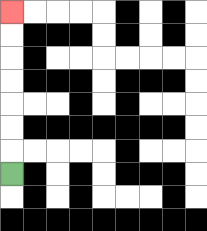{'start': '[0, 7]', 'end': '[0, 0]', 'path_directions': 'U,U,U,U,U,U,U', 'path_coordinates': '[[0, 7], [0, 6], [0, 5], [0, 4], [0, 3], [0, 2], [0, 1], [0, 0]]'}